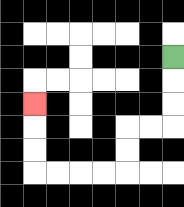{'start': '[7, 2]', 'end': '[1, 4]', 'path_directions': 'D,D,D,L,L,D,D,L,L,L,L,U,U,U', 'path_coordinates': '[[7, 2], [7, 3], [7, 4], [7, 5], [6, 5], [5, 5], [5, 6], [5, 7], [4, 7], [3, 7], [2, 7], [1, 7], [1, 6], [1, 5], [1, 4]]'}